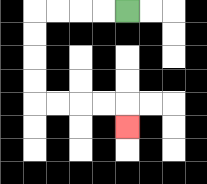{'start': '[5, 0]', 'end': '[5, 5]', 'path_directions': 'L,L,L,L,D,D,D,D,R,R,R,R,D', 'path_coordinates': '[[5, 0], [4, 0], [3, 0], [2, 0], [1, 0], [1, 1], [1, 2], [1, 3], [1, 4], [2, 4], [3, 4], [4, 4], [5, 4], [5, 5]]'}